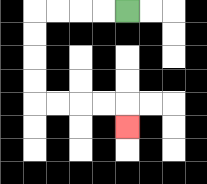{'start': '[5, 0]', 'end': '[5, 5]', 'path_directions': 'L,L,L,L,D,D,D,D,R,R,R,R,D', 'path_coordinates': '[[5, 0], [4, 0], [3, 0], [2, 0], [1, 0], [1, 1], [1, 2], [1, 3], [1, 4], [2, 4], [3, 4], [4, 4], [5, 4], [5, 5]]'}